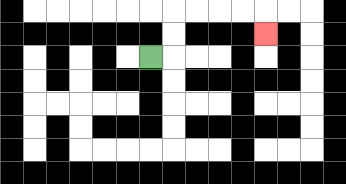{'start': '[6, 2]', 'end': '[11, 1]', 'path_directions': 'R,U,U,R,R,R,R,D', 'path_coordinates': '[[6, 2], [7, 2], [7, 1], [7, 0], [8, 0], [9, 0], [10, 0], [11, 0], [11, 1]]'}